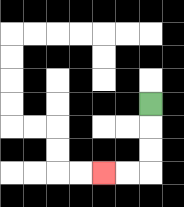{'start': '[6, 4]', 'end': '[4, 7]', 'path_directions': 'D,D,D,L,L', 'path_coordinates': '[[6, 4], [6, 5], [6, 6], [6, 7], [5, 7], [4, 7]]'}